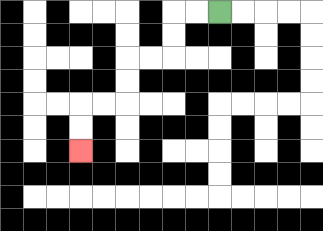{'start': '[9, 0]', 'end': '[3, 6]', 'path_directions': 'L,L,D,D,L,L,D,D,L,L,D,D', 'path_coordinates': '[[9, 0], [8, 0], [7, 0], [7, 1], [7, 2], [6, 2], [5, 2], [5, 3], [5, 4], [4, 4], [3, 4], [3, 5], [3, 6]]'}